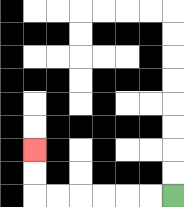{'start': '[7, 8]', 'end': '[1, 6]', 'path_directions': 'L,L,L,L,L,L,U,U', 'path_coordinates': '[[7, 8], [6, 8], [5, 8], [4, 8], [3, 8], [2, 8], [1, 8], [1, 7], [1, 6]]'}